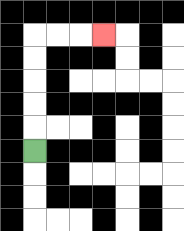{'start': '[1, 6]', 'end': '[4, 1]', 'path_directions': 'U,U,U,U,U,R,R,R', 'path_coordinates': '[[1, 6], [1, 5], [1, 4], [1, 3], [1, 2], [1, 1], [2, 1], [3, 1], [4, 1]]'}